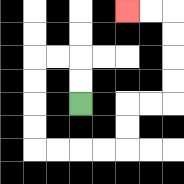{'start': '[3, 4]', 'end': '[5, 0]', 'path_directions': 'U,U,L,L,D,D,D,D,R,R,R,R,U,U,R,R,U,U,U,U,L,L', 'path_coordinates': '[[3, 4], [3, 3], [3, 2], [2, 2], [1, 2], [1, 3], [1, 4], [1, 5], [1, 6], [2, 6], [3, 6], [4, 6], [5, 6], [5, 5], [5, 4], [6, 4], [7, 4], [7, 3], [7, 2], [7, 1], [7, 0], [6, 0], [5, 0]]'}